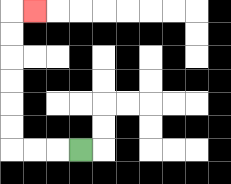{'start': '[3, 6]', 'end': '[1, 0]', 'path_directions': 'L,L,L,U,U,U,U,U,U,R', 'path_coordinates': '[[3, 6], [2, 6], [1, 6], [0, 6], [0, 5], [0, 4], [0, 3], [0, 2], [0, 1], [0, 0], [1, 0]]'}